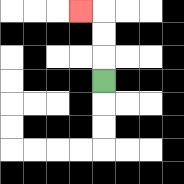{'start': '[4, 3]', 'end': '[3, 0]', 'path_directions': 'U,U,U,L', 'path_coordinates': '[[4, 3], [4, 2], [4, 1], [4, 0], [3, 0]]'}